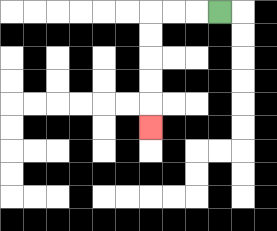{'start': '[9, 0]', 'end': '[6, 5]', 'path_directions': 'L,L,L,D,D,D,D,D', 'path_coordinates': '[[9, 0], [8, 0], [7, 0], [6, 0], [6, 1], [6, 2], [6, 3], [6, 4], [6, 5]]'}